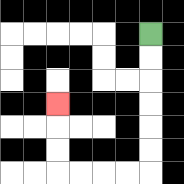{'start': '[6, 1]', 'end': '[2, 4]', 'path_directions': 'D,D,D,D,D,D,L,L,L,L,U,U,U', 'path_coordinates': '[[6, 1], [6, 2], [6, 3], [6, 4], [6, 5], [6, 6], [6, 7], [5, 7], [4, 7], [3, 7], [2, 7], [2, 6], [2, 5], [2, 4]]'}